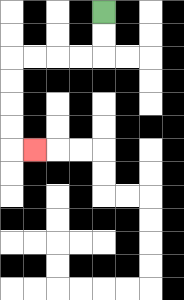{'start': '[4, 0]', 'end': '[1, 6]', 'path_directions': 'D,D,L,L,L,L,D,D,D,D,R', 'path_coordinates': '[[4, 0], [4, 1], [4, 2], [3, 2], [2, 2], [1, 2], [0, 2], [0, 3], [0, 4], [0, 5], [0, 6], [1, 6]]'}